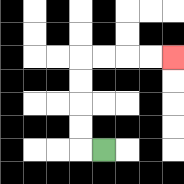{'start': '[4, 6]', 'end': '[7, 2]', 'path_directions': 'L,U,U,U,U,R,R,R,R', 'path_coordinates': '[[4, 6], [3, 6], [3, 5], [3, 4], [3, 3], [3, 2], [4, 2], [5, 2], [6, 2], [7, 2]]'}